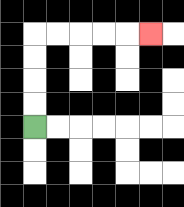{'start': '[1, 5]', 'end': '[6, 1]', 'path_directions': 'U,U,U,U,R,R,R,R,R', 'path_coordinates': '[[1, 5], [1, 4], [1, 3], [1, 2], [1, 1], [2, 1], [3, 1], [4, 1], [5, 1], [6, 1]]'}